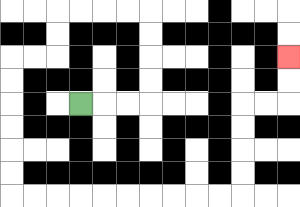{'start': '[3, 4]', 'end': '[12, 2]', 'path_directions': 'R,R,R,U,U,U,U,L,L,L,L,D,D,L,L,D,D,D,D,D,D,R,R,R,R,R,R,R,R,R,R,U,U,U,U,R,R,U,U', 'path_coordinates': '[[3, 4], [4, 4], [5, 4], [6, 4], [6, 3], [6, 2], [6, 1], [6, 0], [5, 0], [4, 0], [3, 0], [2, 0], [2, 1], [2, 2], [1, 2], [0, 2], [0, 3], [0, 4], [0, 5], [0, 6], [0, 7], [0, 8], [1, 8], [2, 8], [3, 8], [4, 8], [5, 8], [6, 8], [7, 8], [8, 8], [9, 8], [10, 8], [10, 7], [10, 6], [10, 5], [10, 4], [11, 4], [12, 4], [12, 3], [12, 2]]'}